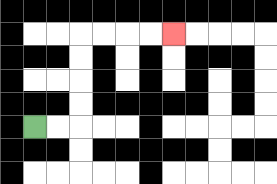{'start': '[1, 5]', 'end': '[7, 1]', 'path_directions': 'R,R,U,U,U,U,R,R,R,R', 'path_coordinates': '[[1, 5], [2, 5], [3, 5], [3, 4], [3, 3], [3, 2], [3, 1], [4, 1], [5, 1], [6, 1], [7, 1]]'}